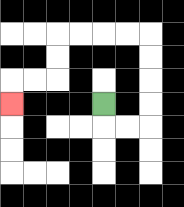{'start': '[4, 4]', 'end': '[0, 4]', 'path_directions': 'D,R,R,U,U,U,U,L,L,L,L,D,D,L,L,D', 'path_coordinates': '[[4, 4], [4, 5], [5, 5], [6, 5], [6, 4], [6, 3], [6, 2], [6, 1], [5, 1], [4, 1], [3, 1], [2, 1], [2, 2], [2, 3], [1, 3], [0, 3], [0, 4]]'}